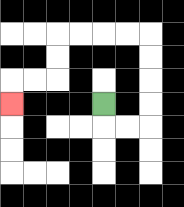{'start': '[4, 4]', 'end': '[0, 4]', 'path_directions': 'D,R,R,U,U,U,U,L,L,L,L,D,D,L,L,D', 'path_coordinates': '[[4, 4], [4, 5], [5, 5], [6, 5], [6, 4], [6, 3], [6, 2], [6, 1], [5, 1], [4, 1], [3, 1], [2, 1], [2, 2], [2, 3], [1, 3], [0, 3], [0, 4]]'}